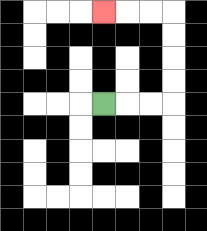{'start': '[4, 4]', 'end': '[4, 0]', 'path_directions': 'R,R,R,U,U,U,U,L,L,L', 'path_coordinates': '[[4, 4], [5, 4], [6, 4], [7, 4], [7, 3], [7, 2], [7, 1], [7, 0], [6, 0], [5, 0], [4, 0]]'}